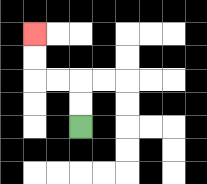{'start': '[3, 5]', 'end': '[1, 1]', 'path_directions': 'U,U,L,L,U,U', 'path_coordinates': '[[3, 5], [3, 4], [3, 3], [2, 3], [1, 3], [1, 2], [1, 1]]'}